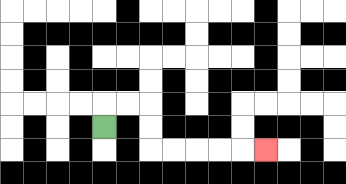{'start': '[4, 5]', 'end': '[11, 6]', 'path_directions': 'U,R,R,D,D,R,R,R,R,R', 'path_coordinates': '[[4, 5], [4, 4], [5, 4], [6, 4], [6, 5], [6, 6], [7, 6], [8, 6], [9, 6], [10, 6], [11, 6]]'}